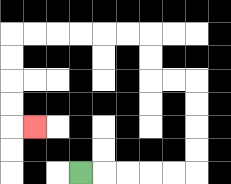{'start': '[3, 7]', 'end': '[1, 5]', 'path_directions': 'R,R,R,R,R,U,U,U,U,L,L,U,U,L,L,L,L,L,L,D,D,D,D,R', 'path_coordinates': '[[3, 7], [4, 7], [5, 7], [6, 7], [7, 7], [8, 7], [8, 6], [8, 5], [8, 4], [8, 3], [7, 3], [6, 3], [6, 2], [6, 1], [5, 1], [4, 1], [3, 1], [2, 1], [1, 1], [0, 1], [0, 2], [0, 3], [0, 4], [0, 5], [1, 5]]'}